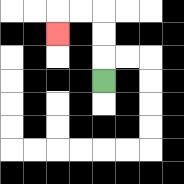{'start': '[4, 3]', 'end': '[2, 1]', 'path_directions': 'U,U,U,L,L,D', 'path_coordinates': '[[4, 3], [4, 2], [4, 1], [4, 0], [3, 0], [2, 0], [2, 1]]'}